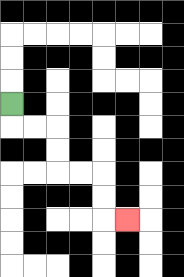{'start': '[0, 4]', 'end': '[5, 9]', 'path_directions': 'D,R,R,D,D,R,R,D,D,R', 'path_coordinates': '[[0, 4], [0, 5], [1, 5], [2, 5], [2, 6], [2, 7], [3, 7], [4, 7], [4, 8], [4, 9], [5, 9]]'}